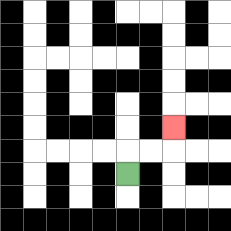{'start': '[5, 7]', 'end': '[7, 5]', 'path_directions': 'U,R,R,U', 'path_coordinates': '[[5, 7], [5, 6], [6, 6], [7, 6], [7, 5]]'}